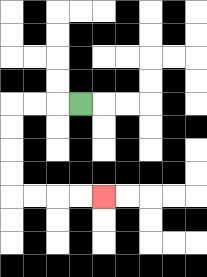{'start': '[3, 4]', 'end': '[4, 8]', 'path_directions': 'L,L,L,D,D,D,D,R,R,R,R', 'path_coordinates': '[[3, 4], [2, 4], [1, 4], [0, 4], [0, 5], [0, 6], [0, 7], [0, 8], [1, 8], [2, 8], [3, 8], [4, 8]]'}